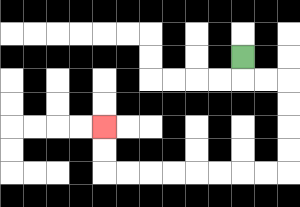{'start': '[10, 2]', 'end': '[4, 5]', 'path_directions': 'D,R,R,D,D,D,D,L,L,L,L,L,L,L,L,U,U', 'path_coordinates': '[[10, 2], [10, 3], [11, 3], [12, 3], [12, 4], [12, 5], [12, 6], [12, 7], [11, 7], [10, 7], [9, 7], [8, 7], [7, 7], [6, 7], [5, 7], [4, 7], [4, 6], [4, 5]]'}